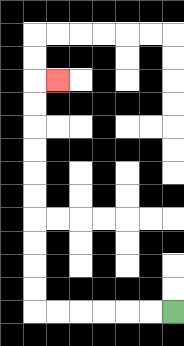{'start': '[7, 13]', 'end': '[2, 3]', 'path_directions': 'L,L,L,L,L,L,U,U,U,U,U,U,U,U,U,U,R', 'path_coordinates': '[[7, 13], [6, 13], [5, 13], [4, 13], [3, 13], [2, 13], [1, 13], [1, 12], [1, 11], [1, 10], [1, 9], [1, 8], [1, 7], [1, 6], [1, 5], [1, 4], [1, 3], [2, 3]]'}